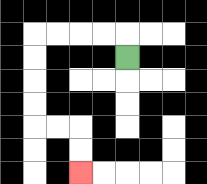{'start': '[5, 2]', 'end': '[3, 7]', 'path_directions': 'U,L,L,L,L,D,D,D,D,R,R,D,D', 'path_coordinates': '[[5, 2], [5, 1], [4, 1], [3, 1], [2, 1], [1, 1], [1, 2], [1, 3], [1, 4], [1, 5], [2, 5], [3, 5], [3, 6], [3, 7]]'}